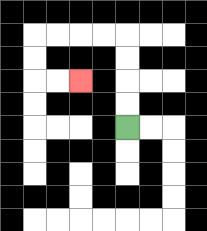{'start': '[5, 5]', 'end': '[3, 3]', 'path_directions': 'U,U,U,U,L,L,L,L,D,D,R,R', 'path_coordinates': '[[5, 5], [5, 4], [5, 3], [5, 2], [5, 1], [4, 1], [3, 1], [2, 1], [1, 1], [1, 2], [1, 3], [2, 3], [3, 3]]'}